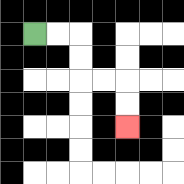{'start': '[1, 1]', 'end': '[5, 5]', 'path_directions': 'R,R,D,D,R,R,D,D', 'path_coordinates': '[[1, 1], [2, 1], [3, 1], [3, 2], [3, 3], [4, 3], [5, 3], [5, 4], [5, 5]]'}